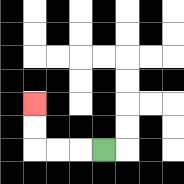{'start': '[4, 6]', 'end': '[1, 4]', 'path_directions': 'L,L,L,U,U', 'path_coordinates': '[[4, 6], [3, 6], [2, 6], [1, 6], [1, 5], [1, 4]]'}